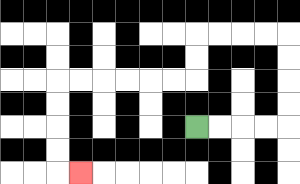{'start': '[8, 5]', 'end': '[3, 7]', 'path_directions': 'R,R,R,R,U,U,U,U,L,L,L,L,D,D,L,L,L,L,L,L,D,D,D,D,R', 'path_coordinates': '[[8, 5], [9, 5], [10, 5], [11, 5], [12, 5], [12, 4], [12, 3], [12, 2], [12, 1], [11, 1], [10, 1], [9, 1], [8, 1], [8, 2], [8, 3], [7, 3], [6, 3], [5, 3], [4, 3], [3, 3], [2, 3], [2, 4], [2, 5], [2, 6], [2, 7], [3, 7]]'}